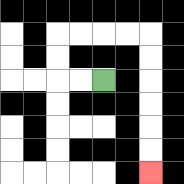{'start': '[4, 3]', 'end': '[6, 7]', 'path_directions': 'L,L,U,U,R,R,R,R,D,D,D,D,D,D', 'path_coordinates': '[[4, 3], [3, 3], [2, 3], [2, 2], [2, 1], [3, 1], [4, 1], [5, 1], [6, 1], [6, 2], [6, 3], [6, 4], [6, 5], [6, 6], [6, 7]]'}